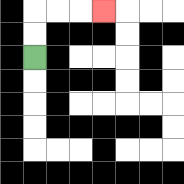{'start': '[1, 2]', 'end': '[4, 0]', 'path_directions': 'U,U,R,R,R', 'path_coordinates': '[[1, 2], [1, 1], [1, 0], [2, 0], [3, 0], [4, 0]]'}